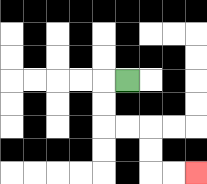{'start': '[5, 3]', 'end': '[8, 7]', 'path_directions': 'L,D,D,R,R,D,D,R,R', 'path_coordinates': '[[5, 3], [4, 3], [4, 4], [4, 5], [5, 5], [6, 5], [6, 6], [6, 7], [7, 7], [8, 7]]'}